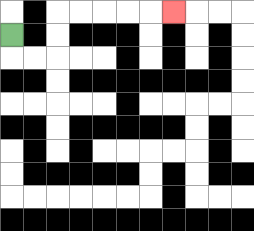{'start': '[0, 1]', 'end': '[7, 0]', 'path_directions': 'D,R,R,U,U,R,R,R,R,R', 'path_coordinates': '[[0, 1], [0, 2], [1, 2], [2, 2], [2, 1], [2, 0], [3, 0], [4, 0], [5, 0], [6, 0], [7, 0]]'}